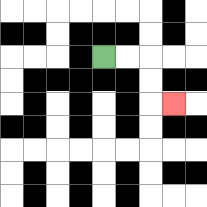{'start': '[4, 2]', 'end': '[7, 4]', 'path_directions': 'R,R,D,D,R', 'path_coordinates': '[[4, 2], [5, 2], [6, 2], [6, 3], [6, 4], [7, 4]]'}